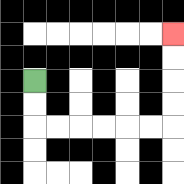{'start': '[1, 3]', 'end': '[7, 1]', 'path_directions': 'D,D,R,R,R,R,R,R,U,U,U,U', 'path_coordinates': '[[1, 3], [1, 4], [1, 5], [2, 5], [3, 5], [4, 5], [5, 5], [6, 5], [7, 5], [7, 4], [7, 3], [7, 2], [7, 1]]'}